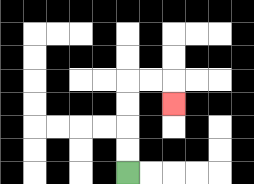{'start': '[5, 7]', 'end': '[7, 4]', 'path_directions': 'U,U,U,U,R,R,D', 'path_coordinates': '[[5, 7], [5, 6], [5, 5], [5, 4], [5, 3], [6, 3], [7, 3], [7, 4]]'}